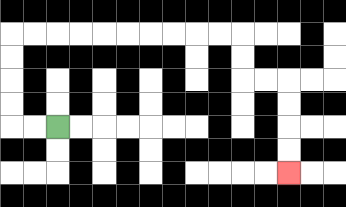{'start': '[2, 5]', 'end': '[12, 7]', 'path_directions': 'L,L,U,U,U,U,R,R,R,R,R,R,R,R,R,R,D,D,R,R,D,D,D,D', 'path_coordinates': '[[2, 5], [1, 5], [0, 5], [0, 4], [0, 3], [0, 2], [0, 1], [1, 1], [2, 1], [3, 1], [4, 1], [5, 1], [6, 1], [7, 1], [8, 1], [9, 1], [10, 1], [10, 2], [10, 3], [11, 3], [12, 3], [12, 4], [12, 5], [12, 6], [12, 7]]'}